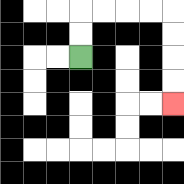{'start': '[3, 2]', 'end': '[7, 4]', 'path_directions': 'U,U,R,R,R,R,D,D,D,D', 'path_coordinates': '[[3, 2], [3, 1], [3, 0], [4, 0], [5, 0], [6, 0], [7, 0], [7, 1], [7, 2], [7, 3], [7, 4]]'}